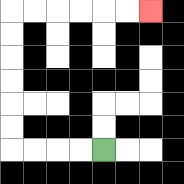{'start': '[4, 6]', 'end': '[6, 0]', 'path_directions': 'L,L,L,L,U,U,U,U,U,U,R,R,R,R,R,R', 'path_coordinates': '[[4, 6], [3, 6], [2, 6], [1, 6], [0, 6], [0, 5], [0, 4], [0, 3], [0, 2], [0, 1], [0, 0], [1, 0], [2, 0], [3, 0], [4, 0], [5, 0], [6, 0]]'}